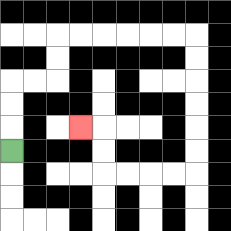{'start': '[0, 6]', 'end': '[3, 5]', 'path_directions': 'U,U,U,R,R,U,U,R,R,R,R,R,R,D,D,D,D,D,D,L,L,L,L,U,U,L', 'path_coordinates': '[[0, 6], [0, 5], [0, 4], [0, 3], [1, 3], [2, 3], [2, 2], [2, 1], [3, 1], [4, 1], [5, 1], [6, 1], [7, 1], [8, 1], [8, 2], [8, 3], [8, 4], [8, 5], [8, 6], [8, 7], [7, 7], [6, 7], [5, 7], [4, 7], [4, 6], [4, 5], [3, 5]]'}